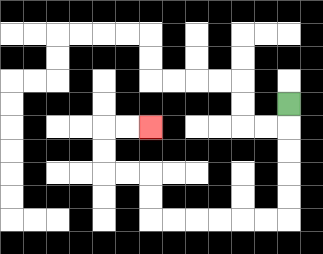{'start': '[12, 4]', 'end': '[6, 5]', 'path_directions': 'D,D,D,D,D,L,L,L,L,L,L,U,U,L,L,U,U,R,R', 'path_coordinates': '[[12, 4], [12, 5], [12, 6], [12, 7], [12, 8], [12, 9], [11, 9], [10, 9], [9, 9], [8, 9], [7, 9], [6, 9], [6, 8], [6, 7], [5, 7], [4, 7], [4, 6], [4, 5], [5, 5], [6, 5]]'}